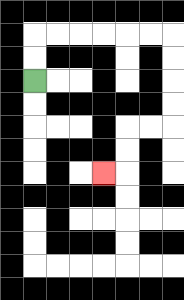{'start': '[1, 3]', 'end': '[4, 7]', 'path_directions': 'U,U,R,R,R,R,R,R,D,D,D,D,L,L,D,D,L', 'path_coordinates': '[[1, 3], [1, 2], [1, 1], [2, 1], [3, 1], [4, 1], [5, 1], [6, 1], [7, 1], [7, 2], [7, 3], [7, 4], [7, 5], [6, 5], [5, 5], [5, 6], [5, 7], [4, 7]]'}